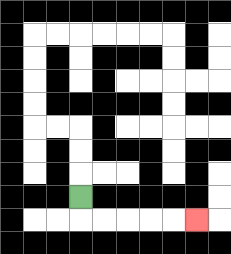{'start': '[3, 8]', 'end': '[8, 9]', 'path_directions': 'D,R,R,R,R,R', 'path_coordinates': '[[3, 8], [3, 9], [4, 9], [5, 9], [6, 9], [7, 9], [8, 9]]'}